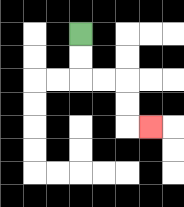{'start': '[3, 1]', 'end': '[6, 5]', 'path_directions': 'D,D,R,R,D,D,R', 'path_coordinates': '[[3, 1], [3, 2], [3, 3], [4, 3], [5, 3], [5, 4], [5, 5], [6, 5]]'}